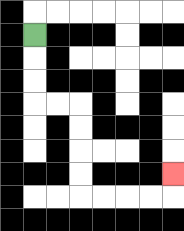{'start': '[1, 1]', 'end': '[7, 7]', 'path_directions': 'D,D,D,R,R,D,D,D,D,R,R,R,R,U', 'path_coordinates': '[[1, 1], [1, 2], [1, 3], [1, 4], [2, 4], [3, 4], [3, 5], [3, 6], [3, 7], [3, 8], [4, 8], [5, 8], [6, 8], [7, 8], [7, 7]]'}